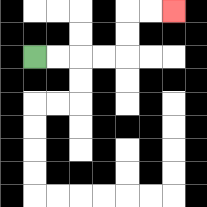{'start': '[1, 2]', 'end': '[7, 0]', 'path_directions': 'R,R,R,R,U,U,R,R', 'path_coordinates': '[[1, 2], [2, 2], [3, 2], [4, 2], [5, 2], [5, 1], [5, 0], [6, 0], [7, 0]]'}